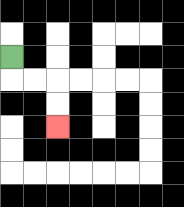{'start': '[0, 2]', 'end': '[2, 5]', 'path_directions': 'D,R,R,D,D', 'path_coordinates': '[[0, 2], [0, 3], [1, 3], [2, 3], [2, 4], [2, 5]]'}